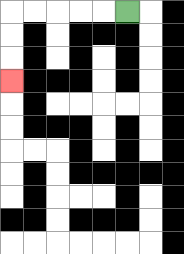{'start': '[5, 0]', 'end': '[0, 3]', 'path_directions': 'L,L,L,L,L,D,D,D', 'path_coordinates': '[[5, 0], [4, 0], [3, 0], [2, 0], [1, 0], [0, 0], [0, 1], [0, 2], [0, 3]]'}